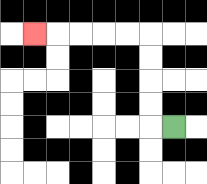{'start': '[7, 5]', 'end': '[1, 1]', 'path_directions': 'L,U,U,U,U,L,L,L,L,L', 'path_coordinates': '[[7, 5], [6, 5], [6, 4], [6, 3], [6, 2], [6, 1], [5, 1], [4, 1], [3, 1], [2, 1], [1, 1]]'}